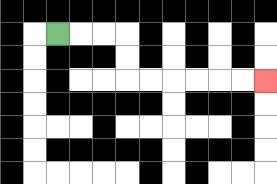{'start': '[2, 1]', 'end': '[11, 3]', 'path_directions': 'R,R,R,D,D,R,R,R,R,R,R', 'path_coordinates': '[[2, 1], [3, 1], [4, 1], [5, 1], [5, 2], [5, 3], [6, 3], [7, 3], [8, 3], [9, 3], [10, 3], [11, 3]]'}